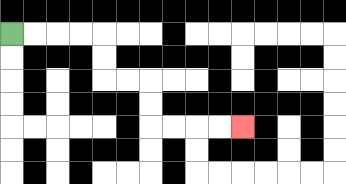{'start': '[0, 1]', 'end': '[10, 5]', 'path_directions': 'R,R,R,R,D,D,R,R,D,D,R,R,R,R', 'path_coordinates': '[[0, 1], [1, 1], [2, 1], [3, 1], [4, 1], [4, 2], [4, 3], [5, 3], [6, 3], [6, 4], [6, 5], [7, 5], [8, 5], [9, 5], [10, 5]]'}